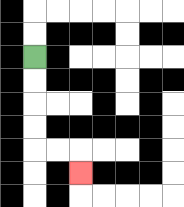{'start': '[1, 2]', 'end': '[3, 7]', 'path_directions': 'D,D,D,D,R,R,D', 'path_coordinates': '[[1, 2], [1, 3], [1, 4], [1, 5], [1, 6], [2, 6], [3, 6], [3, 7]]'}